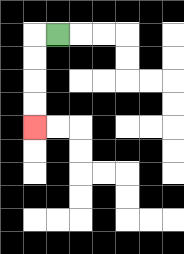{'start': '[2, 1]', 'end': '[1, 5]', 'path_directions': 'L,D,D,D,D', 'path_coordinates': '[[2, 1], [1, 1], [1, 2], [1, 3], [1, 4], [1, 5]]'}